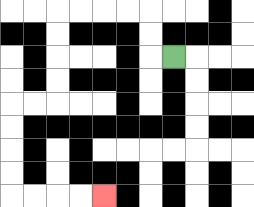{'start': '[7, 2]', 'end': '[4, 8]', 'path_directions': 'L,U,U,L,L,L,L,D,D,D,D,L,L,D,D,D,D,R,R,R,R', 'path_coordinates': '[[7, 2], [6, 2], [6, 1], [6, 0], [5, 0], [4, 0], [3, 0], [2, 0], [2, 1], [2, 2], [2, 3], [2, 4], [1, 4], [0, 4], [0, 5], [0, 6], [0, 7], [0, 8], [1, 8], [2, 8], [3, 8], [4, 8]]'}